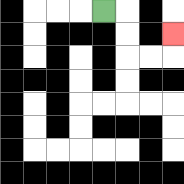{'start': '[4, 0]', 'end': '[7, 1]', 'path_directions': 'R,D,D,R,R,U', 'path_coordinates': '[[4, 0], [5, 0], [5, 1], [5, 2], [6, 2], [7, 2], [7, 1]]'}